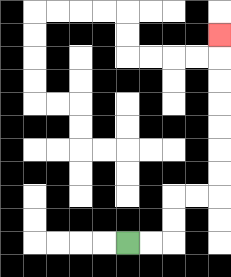{'start': '[5, 10]', 'end': '[9, 1]', 'path_directions': 'R,R,U,U,R,R,U,U,U,U,U,U,U', 'path_coordinates': '[[5, 10], [6, 10], [7, 10], [7, 9], [7, 8], [8, 8], [9, 8], [9, 7], [9, 6], [9, 5], [9, 4], [9, 3], [9, 2], [9, 1]]'}